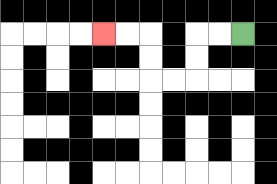{'start': '[10, 1]', 'end': '[4, 1]', 'path_directions': 'L,L,D,D,L,L,U,U,L,L', 'path_coordinates': '[[10, 1], [9, 1], [8, 1], [8, 2], [8, 3], [7, 3], [6, 3], [6, 2], [6, 1], [5, 1], [4, 1]]'}